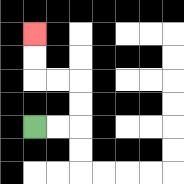{'start': '[1, 5]', 'end': '[1, 1]', 'path_directions': 'R,R,U,U,L,L,U,U', 'path_coordinates': '[[1, 5], [2, 5], [3, 5], [3, 4], [3, 3], [2, 3], [1, 3], [1, 2], [1, 1]]'}